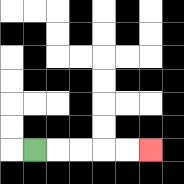{'start': '[1, 6]', 'end': '[6, 6]', 'path_directions': 'R,R,R,R,R', 'path_coordinates': '[[1, 6], [2, 6], [3, 6], [4, 6], [5, 6], [6, 6]]'}